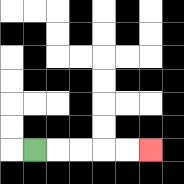{'start': '[1, 6]', 'end': '[6, 6]', 'path_directions': 'R,R,R,R,R', 'path_coordinates': '[[1, 6], [2, 6], [3, 6], [4, 6], [5, 6], [6, 6]]'}